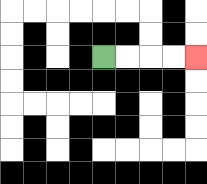{'start': '[4, 2]', 'end': '[8, 2]', 'path_directions': 'R,R,R,R', 'path_coordinates': '[[4, 2], [5, 2], [6, 2], [7, 2], [8, 2]]'}